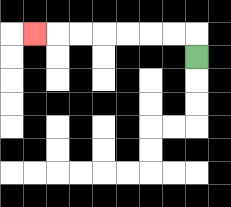{'start': '[8, 2]', 'end': '[1, 1]', 'path_directions': 'U,L,L,L,L,L,L,L', 'path_coordinates': '[[8, 2], [8, 1], [7, 1], [6, 1], [5, 1], [4, 1], [3, 1], [2, 1], [1, 1]]'}